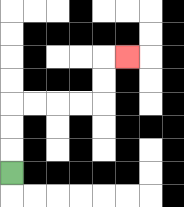{'start': '[0, 7]', 'end': '[5, 2]', 'path_directions': 'U,U,U,R,R,R,R,U,U,R', 'path_coordinates': '[[0, 7], [0, 6], [0, 5], [0, 4], [1, 4], [2, 4], [3, 4], [4, 4], [4, 3], [4, 2], [5, 2]]'}